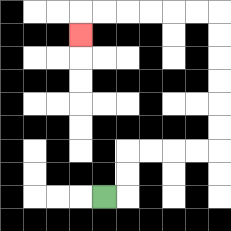{'start': '[4, 8]', 'end': '[3, 1]', 'path_directions': 'R,U,U,R,R,R,R,U,U,U,U,U,U,L,L,L,L,L,L,D', 'path_coordinates': '[[4, 8], [5, 8], [5, 7], [5, 6], [6, 6], [7, 6], [8, 6], [9, 6], [9, 5], [9, 4], [9, 3], [9, 2], [9, 1], [9, 0], [8, 0], [7, 0], [6, 0], [5, 0], [4, 0], [3, 0], [3, 1]]'}